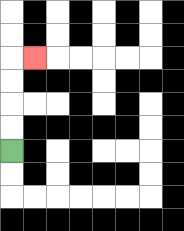{'start': '[0, 6]', 'end': '[1, 2]', 'path_directions': 'U,U,U,U,R', 'path_coordinates': '[[0, 6], [0, 5], [0, 4], [0, 3], [0, 2], [1, 2]]'}